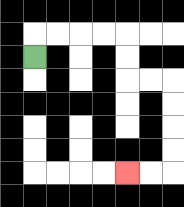{'start': '[1, 2]', 'end': '[5, 7]', 'path_directions': 'U,R,R,R,R,D,D,R,R,D,D,D,D,L,L', 'path_coordinates': '[[1, 2], [1, 1], [2, 1], [3, 1], [4, 1], [5, 1], [5, 2], [5, 3], [6, 3], [7, 3], [7, 4], [7, 5], [7, 6], [7, 7], [6, 7], [5, 7]]'}